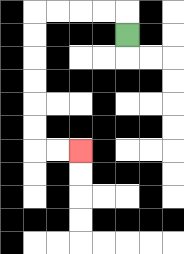{'start': '[5, 1]', 'end': '[3, 6]', 'path_directions': 'U,L,L,L,L,D,D,D,D,D,D,R,R', 'path_coordinates': '[[5, 1], [5, 0], [4, 0], [3, 0], [2, 0], [1, 0], [1, 1], [1, 2], [1, 3], [1, 4], [1, 5], [1, 6], [2, 6], [3, 6]]'}